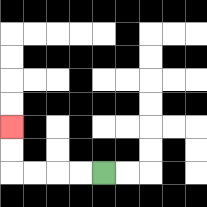{'start': '[4, 7]', 'end': '[0, 5]', 'path_directions': 'L,L,L,L,U,U', 'path_coordinates': '[[4, 7], [3, 7], [2, 7], [1, 7], [0, 7], [0, 6], [0, 5]]'}